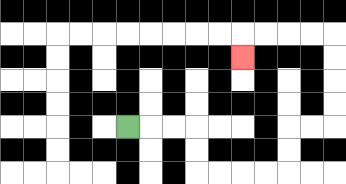{'start': '[5, 5]', 'end': '[10, 2]', 'path_directions': 'R,R,R,D,D,R,R,R,R,U,U,R,R,U,U,U,U,L,L,L,L,D', 'path_coordinates': '[[5, 5], [6, 5], [7, 5], [8, 5], [8, 6], [8, 7], [9, 7], [10, 7], [11, 7], [12, 7], [12, 6], [12, 5], [13, 5], [14, 5], [14, 4], [14, 3], [14, 2], [14, 1], [13, 1], [12, 1], [11, 1], [10, 1], [10, 2]]'}